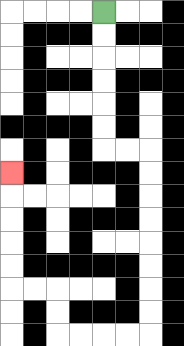{'start': '[4, 0]', 'end': '[0, 7]', 'path_directions': 'D,D,D,D,D,D,R,R,D,D,D,D,D,D,D,D,L,L,L,L,U,U,L,L,U,U,U,U,U', 'path_coordinates': '[[4, 0], [4, 1], [4, 2], [4, 3], [4, 4], [4, 5], [4, 6], [5, 6], [6, 6], [6, 7], [6, 8], [6, 9], [6, 10], [6, 11], [6, 12], [6, 13], [6, 14], [5, 14], [4, 14], [3, 14], [2, 14], [2, 13], [2, 12], [1, 12], [0, 12], [0, 11], [0, 10], [0, 9], [0, 8], [0, 7]]'}